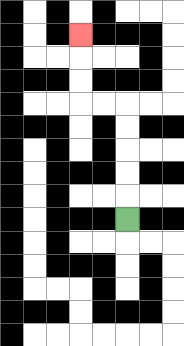{'start': '[5, 9]', 'end': '[3, 1]', 'path_directions': 'U,U,U,U,U,L,L,U,U,U', 'path_coordinates': '[[5, 9], [5, 8], [5, 7], [5, 6], [5, 5], [5, 4], [4, 4], [3, 4], [3, 3], [3, 2], [3, 1]]'}